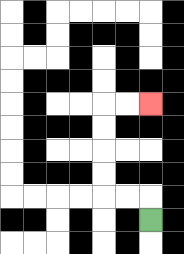{'start': '[6, 9]', 'end': '[6, 4]', 'path_directions': 'U,L,L,U,U,U,U,R,R', 'path_coordinates': '[[6, 9], [6, 8], [5, 8], [4, 8], [4, 7], [4, 6], [4, 5], [4, 4], [5, 4], [6, 4]]'}